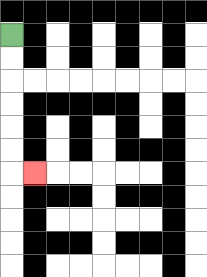{'start': '[0, 1]', 'end': '[1, 7]', 'path_directions': 'D,D,D,D,D,D,R', 'path_coordinates': '[[0, 1], [0, 2], [0, 3], [0, 4], [0, 5], [0, 6], [0, 7], [1, 7]]'}